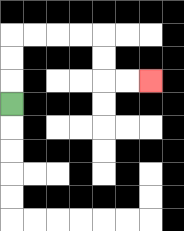{'start': '[0, 4]', 'end': '[6, 3]', 'path_directions': 'U,U,U,R,R,R,R,D,D,R,R', 'path_coordinates': '[[0, 4], [0, 3], [0, 2], [0, 1], [1, 1], [2, 1], [3, 1], [4, 1], [4, 2], [4, 3], [5, 3], [6, 3]]'}